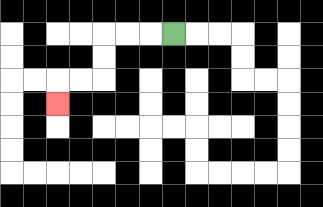{'start': '[7, 1]', 'end': '[2, 4]', 'path_directions': 'L,L,L,D,D,L,L,D', 'path_coordinates': '[[7, 1], [6, 1], [5, 1], [4, 1], [4, 2], [4, 3], [3, 3], [2, 3], [2, 4]]'}